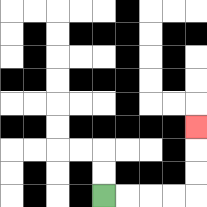{'start': '[4, 8]', 'end': '[8, 5]', 'path_directions': 'R,R,R,R,U,U,U', 'path_coordinates': '[[4, 8], [5, 8], [6, 8], [7, 8], [8, 8], [8, 7], [8, 6], [8, 5]]'}